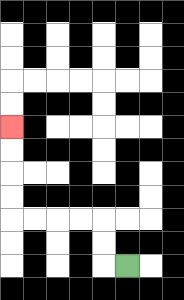{'start': '[5, 11]', 'end': '[0, 5]', 'path_directions': 'L,U,U,L,L,L,L,U,U,U,U', 'path_coordinates': '[[5, 11], [4, 11], [4, 10], [4, 9], [3, 9], [2, 9], [1, 9], [0, 9], [0, 8], [0, 7], [0, 6], [0, 5]]'}